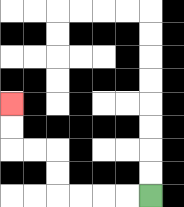{'start': '[6, 8]', 'end': '[0, 4]', 'path_directions': 'L,L,L,L,U,U,L,L,U,U', 'path_coordinates': '[[6, 8], [5, 8], [4, 8], [3, 8], [2, 8], [2, 7], [2, 6], [1, 6], [0, 6], [0, 5], [0, 4]]'}